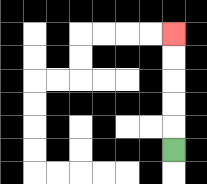{'start': '[7, 6]', 'end': '[7, 1]', 'path_directions': 'U,U,U,U,U', 'path_coordinates': '[[7, 6], [7, 5], [7, 4], [7, 3], [7, 2], [7, 1]]'}